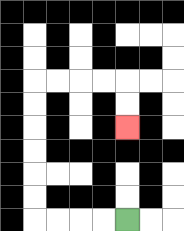{'start': '[5, 9]', 'end': '[5, 5]', 'path_directions': 'L,L,L,L,U,U,U,U,U,U,R,R,R,R,D,D', 'path_coordinates': '[[5, 9], [4, 9], [3, 9], [2, 9], [1, 9], [1, 8], [1, 7], [1, 6], [1, 5], [1, 4], [1, 3], [2, 3], [3, 3], [4, 3], [5, 3], [5, 4], [5, 5]]'}